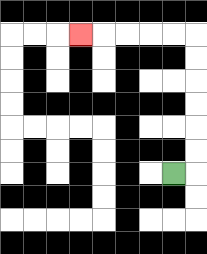{'start': '[7, 7]', 'end': '[3, 1]', 'path_directions': 'R,U,U,U,U,U,U,L,L,L,L,L', 'path_coordinates': '[[7, 7], [8, 7], [8, 6], [8, 5], [8, 4], [8, 3], [8, 2], [8, 1], [7, 1], [6, 1], [5, 1], [4, 1], [3, 1]]'}